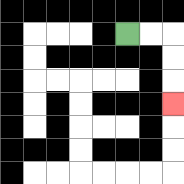{'start': '[5, 1]', 'end': '[7, 4]', 'path_directions': 'R,R,D,D,D', 'path_coordinates': '[[5, 1], [6, 1], [7, 1], [7, 2], [7, 3], [7, 4]]'}